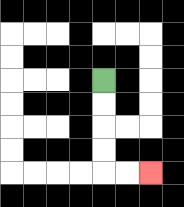{'start': '[4, 3]', 'end': '[6, 7]', 'path_directions': 'D,D,D,D,R,R', 'path_coordinates': '[[4, 3], [4, 4], [4, 5], [4, 6], [4, 7], [5, 7], [6, 7]]'}